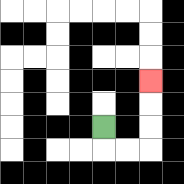{'start': '[4, 5]', 'end': '[6, 3]', 'path_directions': 'D,R,R,U,U,U', 'path_coordinates': '[[4, 5], [4, 6], [5, 6], [6, 6], [6, 5], [6, 4], [6, 3]]'}